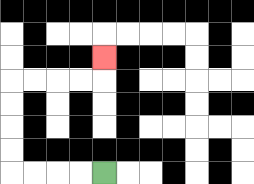{'start': '[4, 7]', 'end': '[4, 2]', 'path_directions': 'L,L,L,L,U,U,U,U,R,R,R,R,U', 'path_coordinates': '[[4, 7], [3, 7], [2, 7], [1, 7], [0, 7], [0, 6], [0, 5], [0, 4], [0, 3], [1, 3], [2, 3], [3, 3], [4, 3], [4, 2]]'}